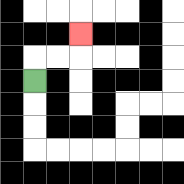{'start': '[1, 3]', 'end': '[3, 1]', 'path_directions': 'U,R,R,U', 'path_coordinates': '[[1, 3], [1, 2], [2, 2], [3, 2], [3, 1]]'}